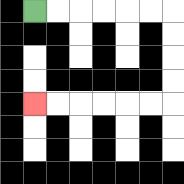{'start': '[1, 0]', 'end': '[1, 4]', 'path_directions': 'R,R,R,R,R,R,D,D,D,D,L,L,L,L,L,L', 'path_coordinates': '[[1, 0], [2, 0], [3, 0], [4, 0], [5, 0], [6, 0], [7, 0], [7, 1], [7, 2], [7, 3], [7, 4], [6, 4], [5, 4], [4, 4], [3, 4], [2, 4], [1, 4]]'}